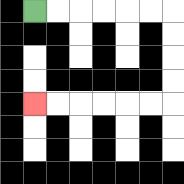{'start': '[1, 0]', 'end': '[1, 4]', 'path_directions': 'R,R,R,R,R,R,D,D,D,D,L,L,L,L,L,L', 'path_coordinates': '[[1, 0], [2, 0], [3, 0], [4, 0], [5, 0], [6, 0], [7, 0], [7, 1], [7, 2], [7, 3], [7, 4], [6, 4], [5, 4], [4, 4], [3, 4], [2, 4], [1, 4]]'}